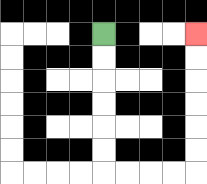{'start': '[4, 1]', 'end': '[8, 1]', 'path_directions': 'D,D,D,D,D,D,R,R,R,R,U,U,U,U,U,U', 'path_coordinates': '[[4, 1], [4, 2], [4, 3], [4, 4], [4, 5], [4, 6], [4, 7], [5, 7], [6, 7], [7, 7], [8, 7], [8, 6], [8, 5], [8, 4], [8, 3], [8, 2], [8, 1]]'}